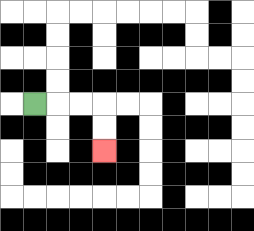{'start': '[1, 4]', 'end': '[4, 6]', 'path_directions': 'R,R,R,D,D', 'path_coordinates': '[[1, 4], [2, 4], [3, 4], [4, 4], [4, 5], [4, 6]]'}